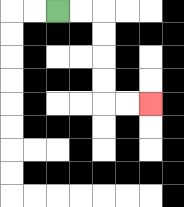{'start': '[2, 0]', 'end': '[6, 4]', 'path_directions': 'R,R,D,D,D,D,R,R', 'path_coordinates': '[[2, 0], [3, 0], [4, 0], [4, 1], [4, 2], [4, 3], [4, 4], [5, 4], [6, 4]]'}